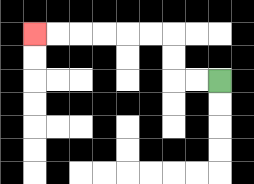{'start': '[9, 3]', 'end': '[1, 1]', 'path_directions': 'L,L,U,U,L,L,L,L,L,L', 'path_coordinates': '[[9, 3], [8, 3], [7, 3], [7, 2], [7, 1], [6, 1], [5, 1], [4, 1], [3, 1], [2, 1], [1, 1]]'}